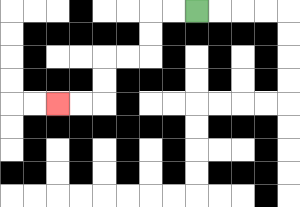{'start': '[8, 0]', 'end': '[2, 4]', 'path_directions': 'L,L,D,D,L,L,D,D,L,L', 'path_coordinates': '[[8, 0], [7, 0], [6, 0], [6, 1], [6, 2], [5, 2], [4, 2], [4, 3], [4, 4], [3, 4], [2, 4]]'}